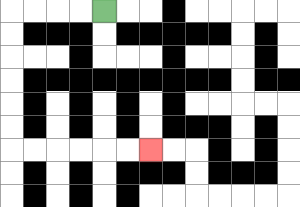{'start': '[4, 0]', 'end': '[6, 6]', 'path_directions': 'L,L,L,L,D,D,D,D,D,D,R,R,R,R,R,R', 'path_coordinates': '[[4, 0], [3, 0], [2, 0], [1, 0], [0, 0], [0, 1], [0, 2], [0, 3], [0, 4], [0, 5], [0, 6], [1, 6], [2, 6], [3, 6], [4, 6], [5, 6], [6, 6]]'}